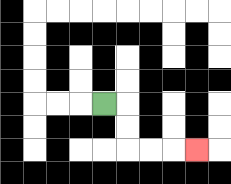{'start': '[4, 4]', 'end': '[8, 6]', 'path_directions': 'R,D,D,R,R,R', 'path_coordinates': '[[4, 4], [5, 4], [5, 5], [5, 6], [6, 6], [7, 6], [8, 6]]'}